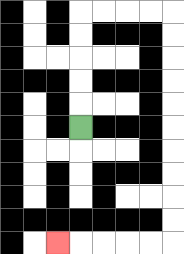{'start': '[3, 5]', 'end': '[2, 10]', 'path_directions': 'U,U,U,U,U,R,R,R,R,D,D,D,D,D,D,D,D,D,D,L,L,L,L,L', 'path_coordinates': '[[3, 5], [3, 4], [3, 3], [3, 2], [3, 1], [3, 0], [4, 0], [5, 0], [6, 0], [7, 0], [7, 1], [7, 2], [7, 3], [7, 4], [7, 5], [7, 6], [7, 7], [7, 8], [7, 9], [7, 10], [6, 10], [5, 10], [4, 10], [3, 10], [2, 10]]'}